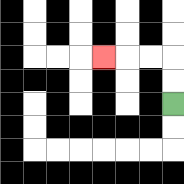{'start': '[7, 4]', 'end': '[4, 2]', 'path_directions': 'U,U,L,L,L', 'path_coordinates': '[[7, 4], [7, 3], [7, 2], [6, 2], [5, 2], [4, 2]]'}